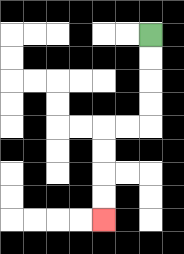{'start': '[6, 1]', 'end': '[4, 9]', 'path_directions': 'D,D,D,D,L,L,D,D,D,D', 'path_coordinates': '[[6, 1], [6, 2], [6, 3], [6, 4], [6, 5], [5, 5], [4, 5], [4, 6], [4, 7], [4, 8], [4, 9]]'}